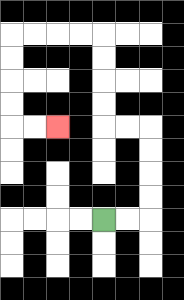{'start': '[4, 9]', 'end': '[2, 5]', 'path_directions': 'R,R,U,U,U,U,L,L,U,U,U,U,L,L,L,L,D,D,D,D,R,R', 'path_coordinates': '[[4, 9], [5, 9], [6, 9], [6, 8], [6, 7], [6, 6], [6, 5], [5, 5], [4, 5], [4, 4], [4, 3], [4, 2], [4, 1], [3, 1], [2, 1], [1, 1], [0, 1], [0, 2], [0, 3], [0, 4], [0, 5], [1, 5], [2, 5]]'}